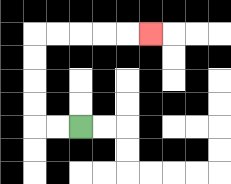{'start': '[3, 5]', 'end': '[6, 1]', 'path_directions': 'L,L,U,U,U,U,R,R,R,R,R', 'path_coordinates': '[[3, 5], [2, 5], [1, 5], [1, 4], [1, 3], [1, 2], [1, 1], [2, 1], [3, 1], [4, 1], [5, 1], [6, 1]]'}